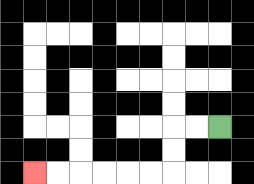{'start': '[9, 5]', 'end': '[1, 7]', 'path_directions': 'L,L,D,D,L,L,L,L,L,L', 'path_coordinates': '[[9, 5], [8, 5], [7, 5], [7, 6], [7, 7], [6, 7], [5, 7], [4, 7], [3, 7], [2, 7], [1, 7]]'}